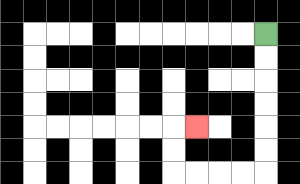{'start': '[11, 1]', 'end': '[8, 5]', 'path_directions': 'D,D,D,D,D,D,L,L,L,L,U,U,R', 'path_coordinates': '[[11, 1], [11, 2], [11, 3], [11, 4], [11, 5], [11, 6], [11, 7], [10, 7], [9, 7], [8, 7], [7, 7], [7, 6], [7, 5], [8, 5]]'}